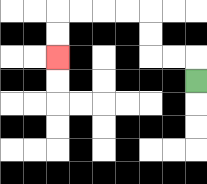{'start': '[8, 3]', 'end': '[2, 2]', 'path_directions': 'U,L,L,U,U,L,L,L,L,D,D', 'path_coordinates': '[[8, 3], [8, 2], [7, 2], [6, 2], [6, 1], [6, 0], [5, 0], [4, 0], [3, 0], [2, 0], [2, 1], [2, 2]]'}